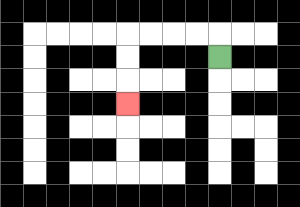{'start': '[9, 2]', 'end': '[5, 4]', 'path_directions': 'U,L,L,L,L,D,D,D', 'path_coordinates': '[[9, 2], [9, 1], [8, 1], [7, 1], [6, 1], [5, 1], [5, 2], [5, 3], [5, 4]]'}